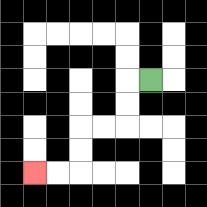{'start': '[6, 3]', 'end': '[1, 7]', 'path_directions': 'L,D,D,L,L,D,D,L,L', 'path_coordinates': '[[6, 3], [5, 3], [5, 4], [5, 5], [4, 5], [3, 5], [3, 6], [3, 7], [2, 7], [1, 7]]'}